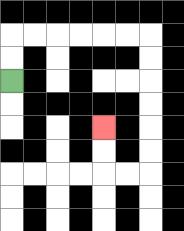{'start': '[0, 3]', 'end': '[4, 5]', 'path_directions': 'U,U,R,R,R,R,R,R,D,D,D,D,D,D,L,L,U,U', 'path_coordinates': '[[0, 3], [0, 2], [0, 1], [1, 1], [2, 1], [3, 1], [4, 1], [5, 1], [6, 1], [6, 2], [6, 3], [6, 4], [6, 5], [6, 6], [6, 7], [5, 7], [4, 7], [4, 6], [4, 5]]'}